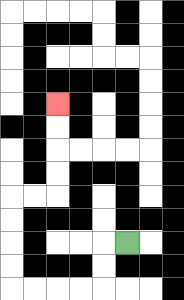{'start': '[5, 10]', 'end': '[2, 4]', 'path_directions': 'L,D,D,L,L,L,L,U,U,U,U,R,R,U,U,U,U', 'path_coordinates': '[[5, 10], [4, 10], [4, 11], [4, 12], [3, 12], [2, 12], [1, 12], [0, 12], [0, 11], [0, 10], [0, 9], [0, 8], [1, 8], [2, 8], [2, 7], [2, 6], [2, 5], [2, 4]]'}